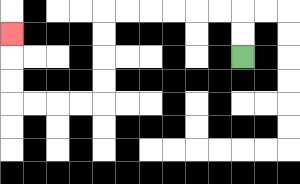{'start': '[10, 2]', 'end': '[0, 1]', 'path_directions': 'U,U,L,L,L,L,L,L,D,D,D,D,L,L,L,L,U,U,U', 'path_coordinates': '[[10, 2], [10, 1], [10, 0], [9, 0], [8, 0], [7, 0], [6, 0], [5, 0], [4, 0], [4, 1], [4, 2], [4, 3], [4, 4], [3, 4], [2, 4], [1, 4], [0, 4], [0, 3], [0, 2], [0, 1]]'}